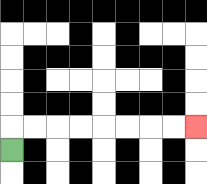{'start': '[0, 6]', 'end': '[8, 5]', 'path_directions': 'U,R,R,R,R,R,R,R,R', 'path_coordinates': '[[0, 6], [0, 5], [1, 5], [2, 5], [3, 5], [4, 5], [5, 5], [6, 5], [7, 5], [8, 5]]'}